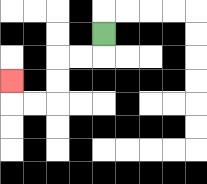{'start': '[4, 1]', 'end': '[0, 3]', 'path_directions': 'D,L,L,D,D,L,L,U', 'path_coordinates': '[[4, 1], [4, 2], [3, 2], [2, 2], [2, 3], [2, 4], [1, 4], [0, 4], [0, 3]]'}